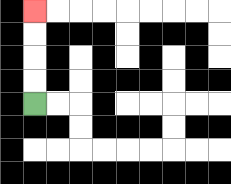{'start': '[1, 4]', 'end': '[1, 0]', 'path_directions': 'U,U,U,U', 'path_coordinates': '[[1, 4], [1, 3], [1, 2], [1, 1], [1, 0]]'}